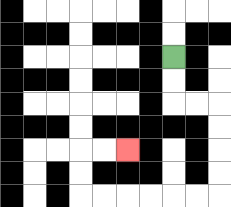{'start': '[7, 2]', 'end': '[5, 6]', 'path_directions': 'D,D,R,R,D,D,D,D,L,L,L,L,L,L,U,U,R,R', 'path_coordinates': '[[7, 2], [7, 3], [7, 4], [8, 4], [9, 4], [9, 5], [9, 6], [9, 7], [9, 8], [8, 8], [7, 8], [6, 8], [5, 8], [4, 8], [3, 8], [3, 7], [3, 6], [4, 6], [5, 6]]'}